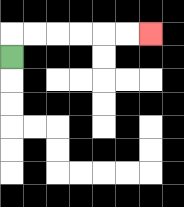{'start': '[0, 2]', 'end': '[6, 1]', 'path_directions': 'U,R,R,R,R,R,R', 'path_coordinates': '[[0, 2], [0, 1], [1, 1], [2, 1], [3, 1], [4, 1], [5, 1], [6, 1]]'}